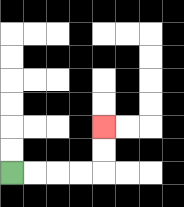{'start': '[0, 7]', 'end': '[4, 5]', 'path_directions': 'R,R,R,R,U,U', 'path_coordinates': '[[0, 7], [1, 7], [2, 7], [3, 7], [4, 7], [4, 6], [4, 5]]'}